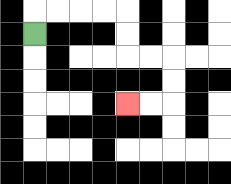{'start': '[1, 1]', 'end': '[5, 4]', 'path_directions': 'U,R,R,R,R,D,D,R,R,D,D,L,L', 'path_coordinates': '[[1, 1], [1, 0], [2, 0], [3, 0], [4, 0], [5, 0], [5, 1], [5, 2], [6, 2], [7, 2], [7, 3], [7, 4], [6, 4], [5, 4]]'}